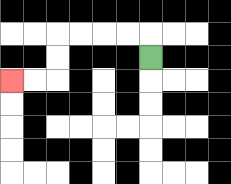{'start': '[6, 2]', 'end': '[0, 3]', 'path_directions': 'U,L,L,L,L,D,D,L,L', 'path_coordinates': '[[6, 2], [6, 1], [5, 1], [4, 1], [3, 1], [2, 1], [2, 2], [2, 3], [1, 3], [0, 3]]'}